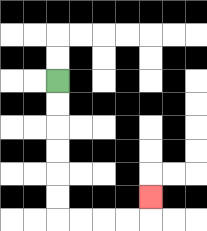{'start': '[2, 3]', 'end': '[6, 8]', 'path_directions': 'D,D,D,D,D,D,R,R,R,R,U', 'path_coordinates': '[[2, 3], [2, 4], [2, 5], [2, 6], [2, 7], [2, 8], [2, 9], [3, 9], [4, 9], [5, 9], [6, 9], [6, 8]]'}